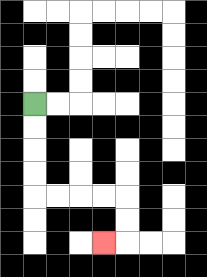{'start': '[1, 4]', 'end': '[4, 10]', 'path_directions': 'D,D,D,D,R,R,R,R,D,D,L', 'path_coordinates': '[[1, 4], [1, 5], [1, 6], [1, 7], [1, 8], [2, 8], [3, 8], [4, 8], [5, 8], [5, 9], [5, 10], [4, 10]]'}